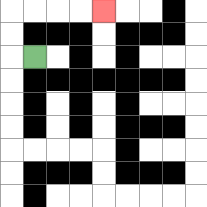{'start': '[1, 2]', 'end': '[4, 0]', 'path_directions': 'L,U,U,R,R,R,R', 'path_coordinates': '[[1, 2], [0, 2], [0, 1], [0, 0], [1, 0], [2, 0], [3, 0], [4, 0]]'}